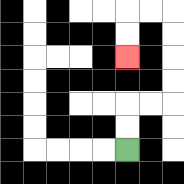{'start': '[5, 6]', 'end': '[5, 2]', 'path_directions': 'U,U,R,R,U,U,U,U,L,L,D,D', 'path_coordinates': '[[5, 6], [5, 5], [5, 4], [6, 4], [7, 4], [7, 3], [7, 2], [7, 1], [7, 0], [6, 0], [5, 0], [5, 1], [5, 2]]'}